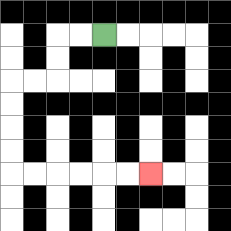{'start': '[4, 1]', 'end': '[6, 7]', 'path_directions': 'L,L,D,D,L,L,D,D,D,D,R,R,R,R,R,R', 'path_coordinates': '[[4, 1], [3, 1], [2, 1], [2, 2], [2, 3], [1, 3], [0, 3], [0, 4], [0, 5], [0, 6], [0, 7], [1, 7], [2, 7], [3, 7], [4, 7], [5, 7], [6, 7]]'}